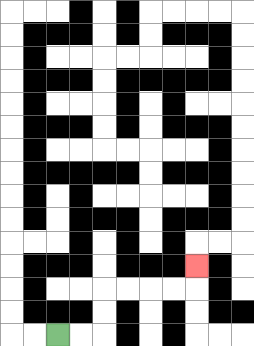{'start': '[2, 14]', 'end': '[8, 11]', 'path_directions': 'R,R,U,U,R,R,R,R,U', 'path_coordinates': '[[2, 14], [3, 14], [4, 14], [4, 13], [4, 12], [5, 12], [6, 12], [7, 12], [8, 12], [8, 11]]'}